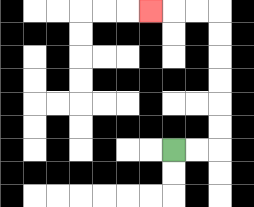{'start': '[7, 6]', 'end': '[6, 0]', 'path_directions': 'R,R,U,U,U,U,U,U,L,L,L', 'path_coordinates': '[[7, 6], [8, 6], [9, 6], [9, 5], [9, 4], [9, 3], [9, 2], [9, 1], [9, 0], [8, 0], [7, 0], [6, 0]]'}